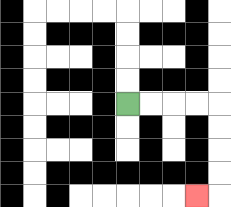{'start': '[5, 4]', 'end': '[8, 8]', 'path_directions': 'R,R,R,R,D,D,D,D,L', 'path_coordinates': '[[5, 4], [6, 4], [7, 4], [8, 4], [9, 4], [9, 5], [9, 6], [9, 7], [9, 8], [8, 8]]'}